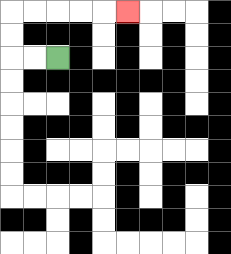{'start': '[2, 2]', 'end': '[5, 0]', 'path_directions': 'L,L,U,U,R,R,R,R,R', 'path_coordinates': '[[2, 2], [1, 2], [0, 2], [0, 1], [0, 0], [1, 0], [2, 0], [3, 0], [4, 0], [5, 0]]'}